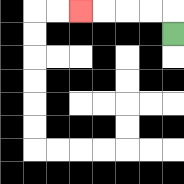{'start': '[7, 1]', 'end': '[3, 0]', 'path_directions': 'U,L,L,L,L', 'path_coordinates': '[[7, 1], [7, 0], [6, 0], [5, 0], [4, 0], [3, 0]]'}